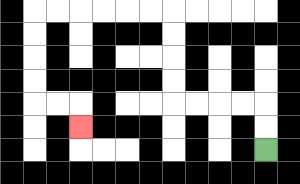{'start': '[11, 6]', 'end': '[3, 5]', 'path_directions': 'U,U,L,L,L,L,U,U,U,U,L,L,L,L,L,L,D,D,D,D,R,R,D', 'path_coordinates': '[[11, 6], [11, 5], [11, 4], [10, 4], [9, 4], [8, 4], [7, 4], [7, 3], [7, 2], [7, 1], [7, 0], [6, 0], [5, 0], [4, 0], [3, 0], [2, 0], [1, 0], [1, 1], [1, 2], [1, 3], [1, 4], [2, 4], [3, 4], [3, 5]]'}